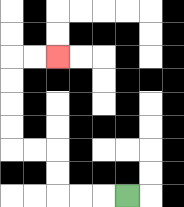{'start': '[5, 8]', 'end': '[2, 2]', 'path_directions': 'L,L,L,U,U,L,L,U,U,U,U,R,R', 'path_coordinates': '[[5, 8], [4, 8], [3, 8], [2, 8], [2, 7], [2, 6], [1, 6], [0, 6], [0, 5], [0, 4], [0, 3], [0, 2], [1, 2], [2, 2]]'}